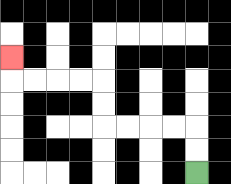{'start': '[8, 7]', 'end': '[0, 2]', 'path_directions': 'U,U,L,L,L,L,U,U,L,L,L,L,U', 'path_coordinates': '[[8, 7], [8, 6], [8, 5], [7, 5], [6, 5], [5, 5], [4, 5], [4, 4], [4, 3], [3, 3], [2, 3], [1, 3], [0, 3], [0, 2]]'}